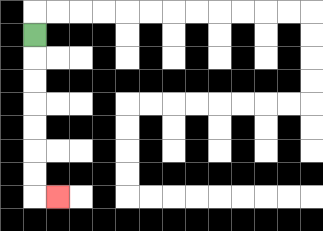{'start': '[1, 1]', 'end': '[2, 8]', 'path_directions': 'D,D,D,D,D,D,D,R', 'path_coordinates': '[[1, 1], [1, 2], [1, 3], [1, 4], [1, 5], [1, 6], [1, 7], [1, 8], [2, 8]]'}